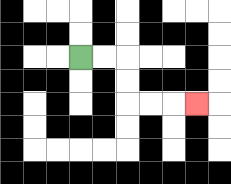{'start': '[3, 2]', 'end': '[8, 4]', 'path_directions': 'R,R,D,D,R,R,R', 'path_coordinates': '[[3, 2], [4, 2], [5, 2], [5, 3], [5, 4], [6, 4], [7, 4], [8, 4]]'}